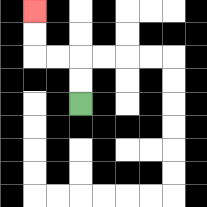{'start': '[3, 4]', 'end': '[1, 0]', 'path_directions': 'U,U,L,L,U,U', 'path_coordinates': '[[3, 4], [3, 3], [3, 2], [2, 2], [1, 2], [1, 1], [1, 0]]'}